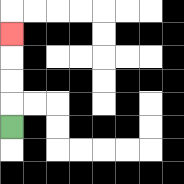{'start': '[0, 5]', 'end': '[0, 1]', 'path_directions': 'U,U,U,U', 'path_coordinates': '[[0, 5], [0, 4], [0, 3], [0, 2], [0, 1]]'}